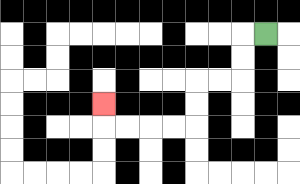{'start': '[11, 1]', 'end': '[4, 4]', 'path_directions': 'L,D,D,L,L,D,D,L,L,L,L,U', 'path_coordinates': '[[11, 1], [10, 1], [10, 2], [10, 3], [9, 3], [8, 3], [8, 4], [8, 5], [7, 5], [6, 5], [5, 5], [4, 5], [4, 4]]'}